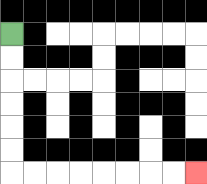{'start': '[0, 1]', 'end': '[8, 7]', 'path_directions': 'D,D,D,D,D,D,R,R,R,R,R,R,R,R', 'path_coordinates': '[[0, 1], [0, 2], [0, 3], [0, 4], [0, 5], [0, 6], [0, 7], [1, 7], [2, 7], [3, 7], [4, 7], [5, 7], [6, 7], [7, 7], [8, 7]]'}